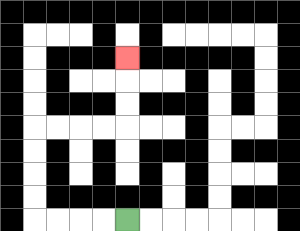{'start': '[5, 9]', 'end': '[5, 2]', 'path_directions': 'L,L,L,L,U,U,U,U,R,R,R,R,U,U,U', 'path_coordinates': '[[5, 9], [4, 9], [3, 9], [2, 9], [1, 9], [1, 8], [1, 7], [1, 6], [1, 5], [2, 5], [3, 5], [4, 5], [5, 5], [5, 4], [5, 3], [5, 2]]'}